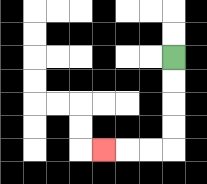{'start': '[7, 2]', 'end': '[4, 6]', 'path_directions': 'D,D,D,D,L,L,L', 'path_coordinates': '[[7, 2], [7, 3], [7, 4], [7, 5], [7, 6], [6, 6], [5, 6], [4, 6]]'}